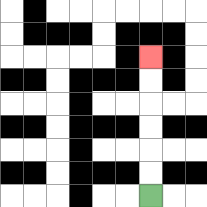{'start': '[6, 8]', 'end': '[6, 2]', 'path_directions': 'U,U,U,U,U,U', 'path_coordinates': '[[6, 8], [6, 7], [6, 6], [6, 5], [6, 4], [6, 3], [6, 2]]'}